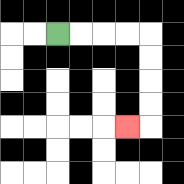{'start': '[2, 1]', 'end': '[5, 5]', 'path_directions': 'R,R,R,R,D,D,D,D,L', 'path_coordinates': '[[2, 1], [3, 1], [4, 1], [5, 1], [6, 1], [6, 2], [6, 3], [6, 4], [6, 5], [5, 5]]'}